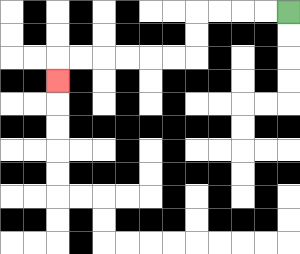{'start': '[12, 0]', 'end': '[2, 3]', 'path_directions': 'L,L,L,L,D,D,L,L,L,L,L,L,D', 'path_coordinates': '[[12, 0], [11, 0], [10, 0], [9, 0], [8, 0], [8, 1], [8, 2], [7, 2], [6, 2], [5, 2], [4, 2], [3, 2], [2, 2], [2, 3]]'}